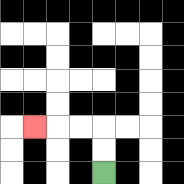{'start': '[4, 7]', 'end': '[1, 5]', 'path_directions': 'U,U,L,L,L', 'path_coordinates': '[[4, 7], [4, 6], [4, 5], [3, 5], [2, 5], [1, 5]]'}